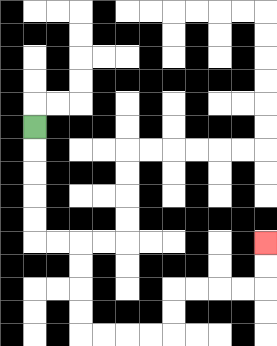{'start': '[1, 5]', 'end': '[11, 10]', 'path_directions': 'D,D,D,D,D,R,R,D,D,D,D,R,R,R,R,U,U,R,R,R,R,U,U', 'path_coordinates': '[[1, 5], [1, 6], [1, 7], [1, 8], [1, 9], [1, 10], [2, 10], [3, 10], [3, 11], [3, 12], [3, 13], [3, 14], [4, 14], [5, 14], [6, 14], [7, 14], [7, 13], [7, 12], [8, 12], [9, 12], [10, 12], [11, 12], [11, 11], [11, 10]]'}